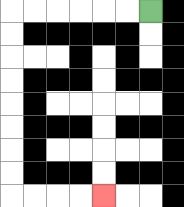{'start': '[6, 0]', 'end': '[4, 8]', 'path_directions': 'L,L,L,L,L,L,D,D,D,D,D,D,D,D,R,R,R,R', 'path_coordinates': '[[6, 0], [5, 0], [4, 0], [3, 0], [2, 0], [1, 0], [0, 0], [0, 1], [0, 2], [0, 3], [0, 4], [0, 5], [0, 6], [0, 7], [0, 8], [1, 8], [2, 8], [3, 8], [4, 8]]'}